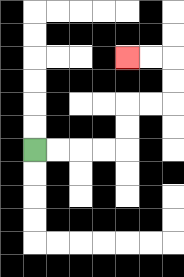{'start': '[1, 6]', 'end': '[5, 2]', 'path_directions': 'R,R,R,R,U,U,R,R,U,U,L,L', 'path_coordinates': '[[1, 6], [2, 6], [3, 6], [4, 6], [5, 6], [5, 5], [5, 4], [6, 4], [7, 4], [7, 3], [7, 2], [6, 2], [5, 2]]'}